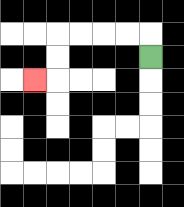{'start': '[6, 2]', 'end': '[1, 3]', 'path_directions': 'U,L,L,L,L,D,D,L', 'path_coordinates': '[[6, 2], [6, 1], [5, 1], [4, 1], [3, 1], [2, 1], [2, 2], [2, 3], [1, 3]]'}